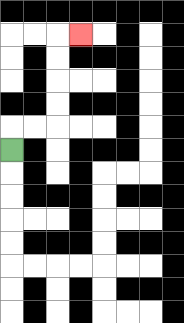{'start': '[0, 6]', 'end': '[3, 1]', 'path_directions': 'U,R,R,U,U,U,U,R', 'path_coordinates': '[[0, 6], [0, 5], [1, 5], [2, 5], [2, 4], [2, 3], [2, 2], [2, 1], [3, 1]]'}